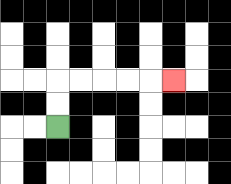{'start': '[2, 5]', 'end': '[7, 3]', 'path_directions': 'U,U,R,R,R,R,R', 'path_coordinates': '[[2, 5], [2, 4], [2, 3], [3, 3], [4, 3], [5, 3], [6, 3], [7, 3]]'}